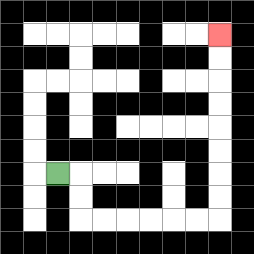{'start': '[2, 7]', 'end': '[9, 1]', 'path_directions': 'R,D,D,R,R,R,R,R,R,U,U,U,U,U,U,U,U', 'path_coordinates': '[[2, 7], [3, 7], [3, 8], [3, 9], [4, 9], [5, 9], [6, 9], [7, 9], [8, 9], [9, 9], [9, 8], [9, 7], [9, 6], [9, 5], [9, 4], [9, 3], [9, 2], [9, 1]]'}